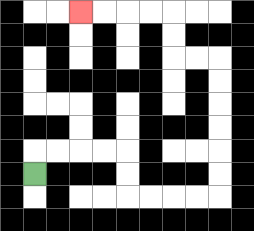{'start': '[1, 7]', 'end': '[3, 0]', 'path_directions': 'U,R,R,R,R,D,D,R,R,R,R,U,U,U,U,U,U,L,L,U,U,L,L,L,L', 'path_coordinates': '[[1, 7], [1, 6], [2, 6], [3, 6], [4, 6], [5, 6], [5, 7], [5, 8], [6, 8], [7, 8], [8, 8], [9, 8], [9, 7], [9, 6], [9, 5], [9, 4], [9, 3], [9, 2], [8, 2], [7, 2], [7, 1], [7, 0], [6, 0], [5, 0], [4, 0], [3, 0]]'}